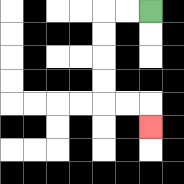{'start': '[6, 0]', 'end': '[6, 5]', 'path_directions': 'L,L,D,D,D,D,R,R,D', 'path_coordinates': '[[6, 0], [5, 0], [4, 0], [4, 1], [4, 2], [4, 3], [4, 4], [5, 4], [6, 4], [6, 5]]'}